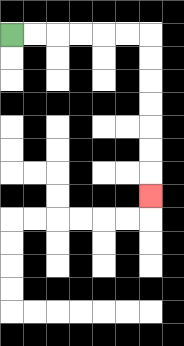{'start': '[0, 1]', 'end': '[6, 8]', 'path_directions': 'R,R,R,R,R,R,D,D,D,D,D,D,D', 'path_coordinates': '[[0, 1], [1, 1], [2, 1], [3, 1], [4, 1], [5, 1], [6, 1], [6, 2], [6, 3], [6, 4], [6, 5], [6, 6], [6, 7], [6, 8]]'}